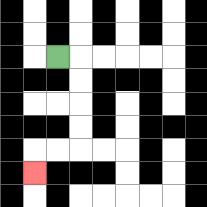{'start': '[2, 2]', 'end': '[1, 7]', 'path_directions': 'R,D,D,D,D,L,L,D', 'path_coordinates': '[[2, 2], [3, 2], [3, 3], [3, 4], [3, 5], [3, 6], [2, 6], [1, 6], [1, 7]]'}